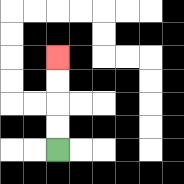{'start': '[2, 6]', 'end': '[2, 2]', 'path_directions': 'U,U,U,U', 'path_coordinates': '[[2, 6], [2, 5], [2, 4], [2, 3], [2, 2]]'}